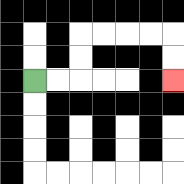{'start': '[1, 3]', 'end': '[7, 3]', 'path_directions': 'R,R,U,U,R,R,R,R,D,D', 'path_coordinates': '[[1, 3], [2, 3], [3, 3], [3, 2], [3, 1], [4, 1], [5, 1], [6, 1], [7, 1], [7, 2], [7, 3]]'}